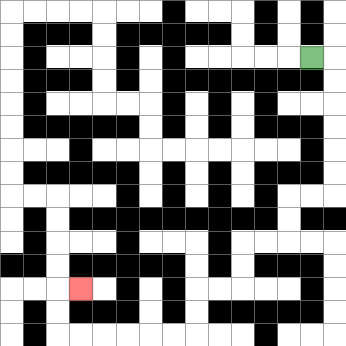{'start': '[13, 2]', 'end': '[3, 12]', 'path_directions': 'R,D,D,D,D,D,D,L,L,D,D,L,L,D,D,L,L,D,D,L,L,L,L,L,L,U,U,R', 'path_coordinates': '[[13, 2], [14, 2], [14, 3], [14, 4], [14, 5], [14, 6], [14, 7], [14, 8], [13, 8], [12, 8], [12, 9], [12, 10], [11, 10], [10, 10], [10, 11], [10, 12], [9, 12], [8, 12], [8, 13], [8, 14], [7, 14], [6, 14], [5, 14], [4, 14], [3, 14], [2, 14], [2, 13], [2, 12], [3, 12]]'}